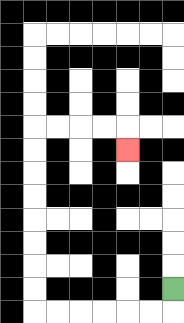{'start': '[7, 12]', 'end': '[5, 6]', 'path_directions': 'D,L,L,L,L,L,L,U,U,U,U,U,U,U,U,R,R,R,R,D', 'path_coordinates': '[[7, 12], [7, 13], [6, 13], [5, 13], [4, 13], [3, 13], [2, 13], [1, 13], [1, 12], [1, 11], [1, 10], [1, 9], [1, 8], [1, 7], [1, 6], [1, 5], [2, 5], [3, 5], [4, 5], [5, 5], [5, 6]]'}